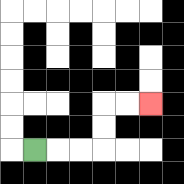{'start': '[1, 6]', 'end': '[6, 4]', 'path_directions': 'R,R,R,U,U,R,R', 'path_coordinates': '[[1, 6], [2, 6], [3, 6], [4, 6], [4, 5], [4, 4], [5, 4], [6, 4]]'}